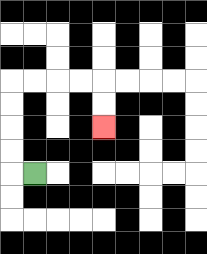{'start': '[1, 7]', 'end': '[4, 5]', 'path_directions': 'L,U,U,U,U,R,R,R,R,D,D', 'path_coordinates': '[[1, 7], [0, 7], [0, 6], [0, 5], [0, 4], [0, 3], [1, 3], [2, 3], [3, 3], [4, 3], [4, 4], [4, 5]]'}